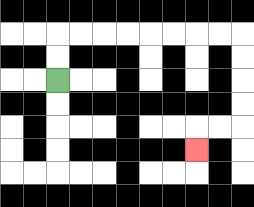{'start': '[2, 3]', 'end': '[8, 6]', 'path_directions': 'U,U,R,R,R,R,R,R,R,R,D,D,D,D,L,L,D', 'path_coordinates': '[[2, 3], [2, 2], [2, 1], [3, 1], [4, 1], [5, 1], [6, 1], [7, 1], [8, 1], [9, 1], [10, 1], [10, 2], [10, 3], [10, 4], [10, 5], [9, 5], [8, 5], [8, 6]]'}